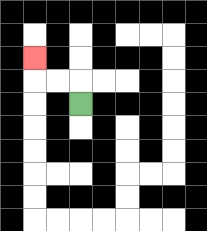{'start': '[3, 4]', 'end': '[1, 2]', 'path_directions': 'U,L,L,U', 'path_coordinates': '[[3, 4], [3, 3], [2, 3], [1, 3], [1, 2]]'}